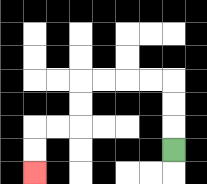{'start': '[7, 6]', 'end': '[1, 7]', 'path_directions': 'U,U,U,L,L,L,L,D,D,L,L,D,D', 'path_coordinates': '[[7, 6], [7, 5], [7, 4], [7, 3], [6, 3], [5, 3], [4, 3], [3, 3], [3, 4], [3, 5], [2, 5], [1, 5], [1, 6], [1, 7]]'}